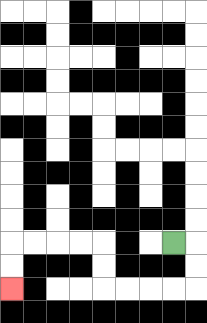{'start': '[7, 10]', 'end': '[0, 12]', 'path_directions': 'R,D,D,L,L,L,L,U,U,L,L,L,L,D,D', 'path_coordinates': '[[7, 10], [8, 10], [8, 11], [8, 12], [7, 12], [6, 12], [5, 12], [4, 12], [4, 11], [4, 10], [3, 10], [2, 10], [1, 10], [0, 10], [0, 11], [0, 12]]'}